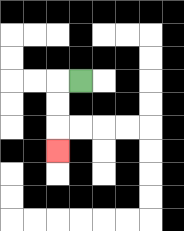{'start': '[3, 3]', 'end': '[2, 6]', 'path_directions': 'L,D,D,D', 'path_coordinates': '[[3, 3], [2, 3], [2, 4], [2, 5], [2, 6]]'}